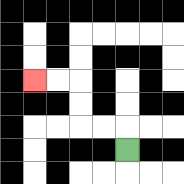{'start': '[5, 6]', 'end': '[1, 3]', 'path_directions': 'U,L,L,U,U,L,L', 'path_coordinates': '[[5, 6], [5, 5], [4, 5], [3, 5], [3, 4], [3, 3], [2, 3], [1, 3]]'}